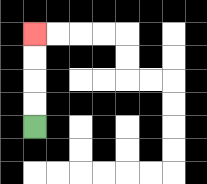{'start': '[1, 5]', 'end': '[1, 1]', 'path_directions': 'U,U,U,U', 'path_coordinates': '[[1, 5], [1, 4], [1, 3], [1, 2], [1, 1]]'}